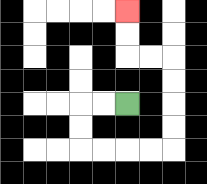{'start': '[5, 4]', 'end': '[5, 0]', 'path_directions': 'L,L,D,D,R,R,R,R,U,U,U,U,L,L,U,U', 'path_coordinates': '[[5, 4], [4, 4], [3, 4], [3, 5], [3, 6], [4, 6], [5, 6], [6, 6], [7, 6], [7, 5], [7, 4], [7, 3], [7, 2], [6, 2], [5, 2], [5, 1], [5, 0]]'}